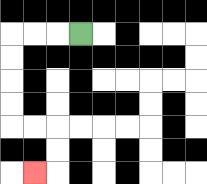{'start': '[3, 1]', 'end': '[1, 7]', 'path_directions': 'L,L,L,D,D,D,D,R,R,D,D,L', 'path_coordinates': '[[3, 1], [2, 1], [1, 1], [0, 1], [0, 2], [0, 3], [0, 4], [0, 5], [1, 5], [2, 5], [2, 6], [2, 7], [1, 7]]'}